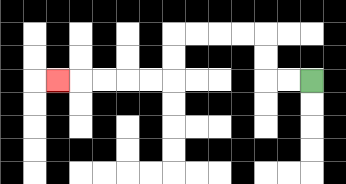{'start': '[13, 3]', 'end': '[2, 3]', 'path_directions': 'L,L,U,U,L,L,L,L,D,D,L,L,L,L,L', 'path_coordinates': '[[13, 3], [12, 3], [11, 3], [11, 2], [11, 1], [10, 1], [9, 1], [8, 1], [7, 1], [7, 2], [7, 3], [6, 3], [5, 3], [4, 3], [3, 3], [2, 3]]'}